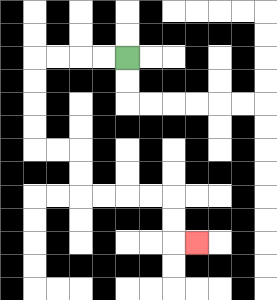{'start': '[5, 2]', 'end': '[8, 10]', 'path_directions': 'L,L,L,L,D,D,D,D,R,R,D,D,R,R,R,R,D,D,R', 'path_coordinates': '[[5, 2], [4, 2], [3, 2], [2, 2], [1, 2], [1, 3], [1, 4], [1, 5], [1, 6], [2, 6], [3, 6], [3, 7], [3, 8], [4, 8], [5, 8], [6, 8], [7, 8], [7, 9], [7, 10], [8, 10]]'}